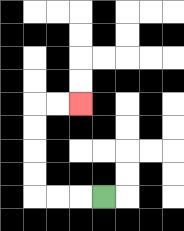{'start': '[4, 8]', 'end': '[3, 4]', 'path_directions': 'L,L,L,U,U,U,U,R,R', 'path_coordinates': '[[4, 8], [3, 8], [2, 8], [1, 8], [1, 7], [1, 6], [1, 5], [1, 4], [2, 4], [3, 4]]'}